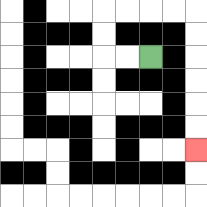{'start': '[6, 2]', 'end': '[8, 6]', 'path_directions': 'L,L,U,U,R,R,R,R,D,D,D,D,D,D', 'path_coordinates': '[[6, 2], [5, 2], [4, 2], [4, 1], [4, 0], [5, 0], [6, 0], [7, 0], [8, 0], [8, 1], [8, 2], [8, 3], [8, 4], [8, 5], [8, 6]]'}